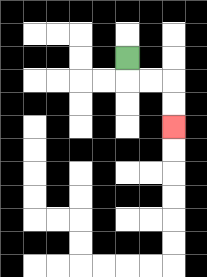{'start': '[5, 2]', 'end': '[7, 5]', 'path_directions': 'D,R,R,D,D', 'path_coordinates': '[[5, 2], [5, 3], [6, 3], [7, 3], [7, 4], [7, 5]]'}